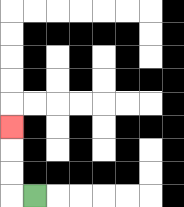{'start': '[1, 8]', 'end': '[0, 5]', 'path_directions': 'L,U,U,U', 'path_coordinates': '[[1, 8], [0, 8], [0, 7], [0, 6], [0, 5]]'}